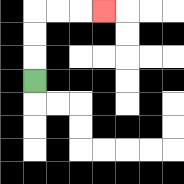{'start': '[1, 3]', 'end': '[4, 0]', 'path_directions': 'U,U,U,R,R,R', 'path_coordinates': '[[1, 3], [1, 2], [1, 1], [1, 0], [2, 0], [3, 0], [4, 0]]'}